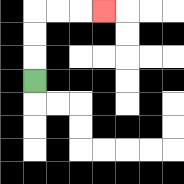{'start': '[1, 3]', 'end': '[4, 0]', 'path_directions': 'U,U,U,R,R,R', 'path_coordinates': '[[1, 3], [1, 2], [1, 1], [1, 0], [2, 0], [3, 0], [4, 0]]'}